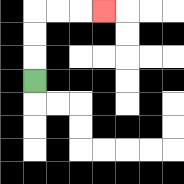{'start': '[1, 3]', 'end': '[4, 0]', 'path_directions': 'U,U,U,R,R,R', 'path_coordinates': '[[1, 3], [1, 2], [1, 1], [1, 0], [2, 0], [3, 0], [4, 0]]'}